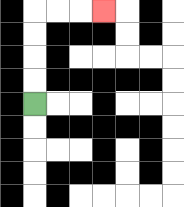{'start': '[1, 4]', 'end': '[4, 0]', 'path_directions': 'U,U,U,U,R,R,R', 'path_coordinates': '[[1, 4], [1, 3], [1, 2], [1, 1], [1, 0], [2, 0], [3, 0], [4, 0]]'}